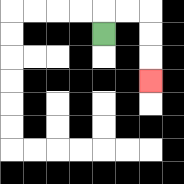{'start': '[4, 1]', 'end': '[6, 3]', 'path_directions': 'U,R,R,D,D,D', 'path_coordinates': '[[4, 1], [4, 0], [5, 0], [6, 0], [6, 1], [6, 2], [6, 3]]'}